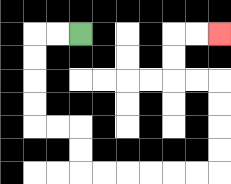{'start': '[3, 1]', 'end': '[9, 1]', 'path_directions': 'L,L,D,D,D,D,R,R,D,D,R,R,R,R,R,R,U,U,U,U,L,L,U,U,R,R', 'path_coordinates': '[[3, 1], [2, 1], [1, 1], [1, 2], [1, 3], [1, 4], [1, 5], [2, 5], [3, 5], [3, 6], [3, 7], [4, 7], [5, 7], [6, 7], [7, 7], [8, 7], [9, 7], [9, 6], [9, 5], [9, 4], [9, 3], [8, 3], [7, 3], [7, 2], [7, 1], [8, 1], [9, 1]]'}